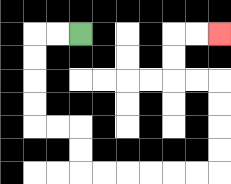{'start': '[3, 1]', 'end': '[9, 1]', 'path_directions': 'L,L,D,D,D,D,R,R,D,D,R,R,R,R,R,R,U,U,U,U,L,L,U,U,R,R', 'path_coordinates': '[[3, 1], [2, 1], [1, 1], [1, 2], [1, 3], [1, 4], [1, 5], [2, 5], [3, 5], [3, 6], [3, 7], [4, 7], [5, 7], [6, 7], [7, 7], [8, 7], [9, 7], [9, 6], [9, 5], [9, 4], [9, 3], [8, 3], [7, 3], [7, 2], [7, 1], [8, 1], [9, 1]]'}